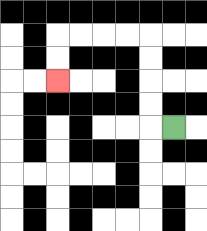{'start': '[7, 5]', 'end': '[2, 3]', 'path_directions': 'L,U,U,U,U,L,L,L,L,D,D', 'path_coordinates': '[[7, 5], [6, 5], [6, 4], [6, 3], [6, 2], [6, 1], [5, 1], [4, 1], [3, 1], [2, 1], [2, 2], [2, 3]]'}